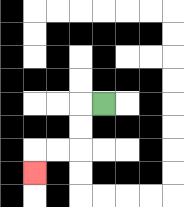{'start': '[4, 4]', 'end': '[1, 7]', 'path_directions': 'L,D,D,L,L,D', 'path_coordinates': '[[4, 4], [3, 4], [3, 5], [3, 6], [2, 6], [1, 6], [1, 7]]'}